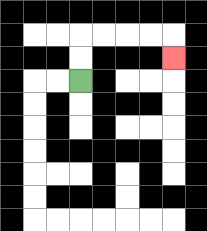{'start': '[3, 3]', 'end': '[7, 2]', 'path_directions': 'U,U,R,R,R,R,D', 'path_coordinates': '[[3, 3], [3, 2], [3, 1], [4, 1], [5, 1], [6, 1], [7, 1], [7, 2]]'}